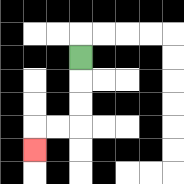{'start': '[3, 2]', 'end': '[1, 6]', 'path_directions': 'D,D,D,L,L,D', 'path_coordinates': '[[3, 2], [3, 3], [3, 4], [3, 5], [2, 5], [1, 5], [1, 6]]'}